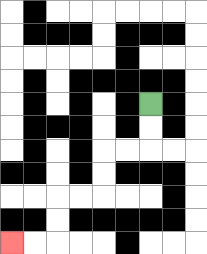{'start': '[6, 4]', 'end': '[0, 10]', 'path_directions': 'D,D,L,L,D,D,L,L,D,D,L,L', 'path_coordinates': '[[6, 4], [6, 5], [6, 6], [5, 6], [4, 6], [4, 7], [4, 8], [3, 8], [2, 8], [2, 9], [2, 10], [1, 10], [0, 10]]'}